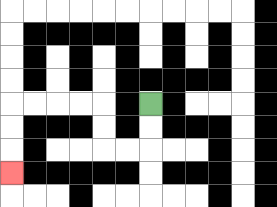{'start': '[6, 4]', 'end': '[0, 7]', 'path_directions': 'D,D,L,L,U,U,L,L,L,L,D,D,D', 'path_coordinates': '[[6, 4], [6, 5], [6, 6], [5, 6], [4, 6], [4, 5], [4, 4], [3, 4], [2, 4], [1, 4], [0, 4], [0, 5], [0, 6], [0, 7]]'}